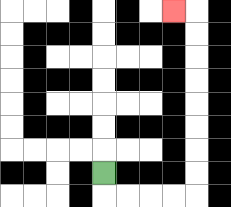{'start': '[4, 7]', 'end': '[7, 0]', 'path_directions': 'D,R,R,R,R,U,U,U,U,U,U,U,U,L', 'path_coordinates': '[[4, 7], [4, 8], [5, 8], [6, 8], [7, 8], [8, 8], [8, 7], [8, 6], [8, 5], [8, 4], [8, 3], [8, 2], [8, 1], [8, 0], [7, 0]]'}